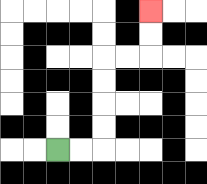{'start': '[2, 6]', 'end': '[6, 0]', 'path_directions': 'R,R,U,U,U,U,R,R,U,U', 'path_coordinates': '[[2, 6], [3, 6], [4, 6], [4, 5], [4, 4], [4, 3], [4, 2], [5, 2], [6, 2], [6, 1], [6, 0]]'}